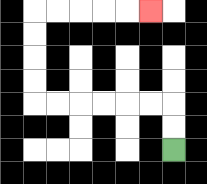{'start': '[7, 6]', 'end': '[6, 0]', 'path_directions': 'U,U,L,L,L,L,L,L,U,U,U,U,R,R,R,R,R', 'path_coordinates': '[[7, 6], [7, 5], [7, 4], [6, 4], [5, 4], [4, 4], [3, 4], [2, 4], [1, 4], [1, 3], [1, 2], [1, 1], [1, 0], [2, 0], [3, 0], [4, 0], [5, 0], [6, 0]]'}